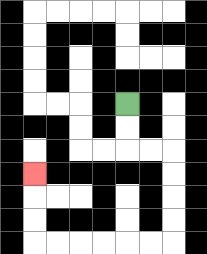{'start': '[5, 4]', 'end': '[1, 7]', 'path_directions': 'D,D,R,R,D,D,D,D,L,L,L,L,L,L,U,U,U', 'path_coordinates': '[[5, 4], [5, 5], [5, 6], [6, 6], [7, 6], [7, 7], [7, 8], [7, 9], [7, 10], [6, 10], [5, 10], [4, 10], [3, 10], [2, 10], [1, 10], [1, 9], [1, 8], [1, 7]]'}